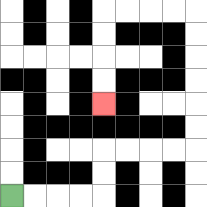{'start': '[0, 8]', 'end': '[4, 4]', 'path_directions': 'R,R,R,R,U,U,R,R,R,R,U,U,U,U,U,U,L,L,L,L,D,D,D,D', 'path_coordinates': '[[0, 8], [1, 8], [2, 8], [3, 8], [4, 8], [4, 7], [4, 6], [5, 6], [6, 6], [7, 6], [8, 6], [8, 5], [8, 4], [8, 3], [8, 2], [8, 1], [8, 0], [7, 0], [6, 0], [5, 0], [4, 0], [4, 1], [4, 2], [4, 3], [4, 4]]'}